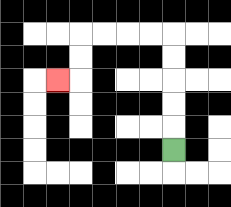{'start': '[7, 6]', 'end': '[2, 3]', 'path_directions': 'U,U,U,U,U,L,L,L,L,D,D,L', 'path_coordinates': '[[7, 6], [7, 5], [7, 4], [7, 3], [7, 2], [7, 1], [6, 1], [5, 1], [4, 1], [3, 1], [3, 2], [3, 3], [2, 3]]'}